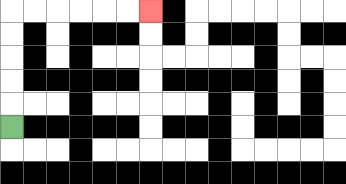{'start': '[0, 5]', 'end': '[6, 0]', 'path_directions': 'U,U,U,U,U,R,R,R,R,R,R', 'path_coordinates': '[[0, 5], [0, 4], [0, 3], [0, 2], [0, 1], [0, 0], [1, 0], [2, 0], [3, 0], [4, 0], [5, 0], [6, 0]]'}